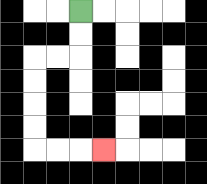{'start': '[3, 0]', 'end': '[4, 6]', 'path_directions': 'D,D,L,L,D,D,D,D,R,R,R', 'path_coordinates': '[[3, 0], [3, 1], [3, 2], [2, 2], [1, 2], [1, 3], [1, 4], [1, 5], [1, 6], [2, 6], [3, 6], [4, 6]]'}